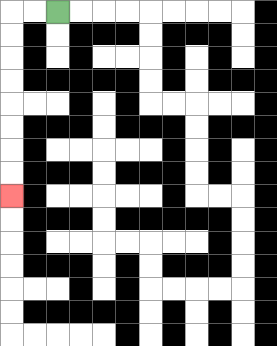{'start': '[2, 0]', 'end': '[0, 8]', 'path_directions': 'L,L,D,D,D,D,D,D,D,D', 'path_coordinates': '[[2, 0], [1, 0], [0, 0], [0, 1], [0, 2], [0, 3], [0, 4], [0, 5], [0, 6], [0, 7], [0, 8]]'}